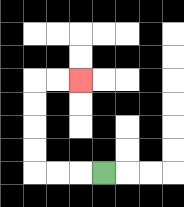{'start': '[4, 7]', 'end': '[3, 3]', 'path_directions': 'L,L,L,U,U,U,U,R,R', 'path_coordinates': '[[4, 7], [3, 7], [2, 7], [1, 7], [1, 6], [1, 5], [1, 4], [1, 3], [2, 3], [3, 3]]'}